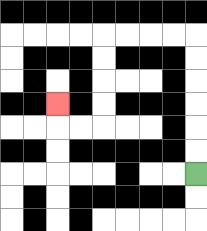{'start': '[8, 7]', 'end': '[2, 4]', 'path_directions': 'U,U,U,U,U,U,L,L,L,L,D,D,D,D,L,L,U', 'path_coordinates': '[[8, 7], [8, 6], [8, 5], [8, 4], [8, 3], [8, 2], [8, 1], [7, 1], [6, 1], [5, 1], [4, 1], [4, 2], [4, 3], [4, 4], [4, 5], [3, 5], [2, 5], [2, 4]]'}